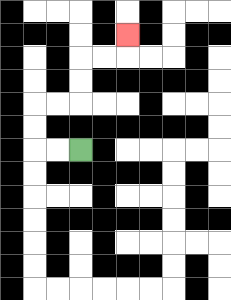{'start': '[3, 6]', 'end': '[5, 1]', 'path_directions': 'L,L,U,U,R,R,U,U,R,R,U', 'path_coordinates': '[[3, 6], [2, 6], [1, 6], [1, 5], [1, 4], [2, 4], [3, 4], [3, 3], [3, 2], [4, 2], [5, 2], [5, 1]]'}